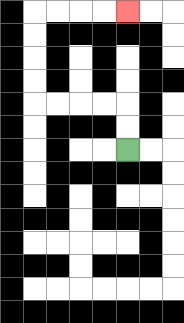{'start': '[5, 6]', 'end': '[5, 0]', 'path_directions': 'U,U,L,L,L,L,U,U,U,U,R,R,R,R', 'path_coordinates': '[[5, 6], [5, 5], [5, 4], [4, 4], [3, 4], [2, 4], [1, 4], [1, 3], [1, 2], [1, 1], [1, 0], [2, 0], [3, 0], [4, 0], [5, 0]]'}